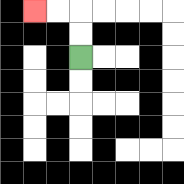{'start': '[3, 2]', 'end': '[1, 0]', 'path_directions': 'U,U,L,L', 'path_coordinates': '[[3, 2], [3, 1], [3, 0], [2, 0], [1, 0]]'}